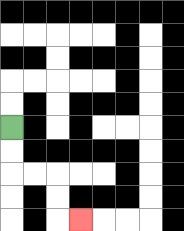{'start': '[0, 5]', 'end': '[3, 9]', 'path_directions': 'D,D,R,R,D,D,R', 'path_coordinates': '[[0, 5], [0, 6], [0, 7], [1, 7], [2, 7], [2, 8], [2, 9], [3, 9]]'}